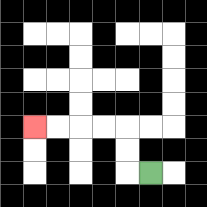{'start': '[6, 7]', 'end': '[1, 5]', 'path_directions': 'L,U,U,L,L,L,L', 'path_coordinates': '[[6, 7], [5, 7], [5, 6], [5, 5], [4, 5], [3, 5], [2, 5], [1, 5]]'}